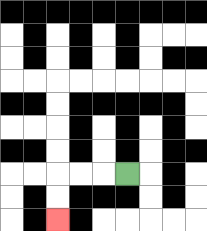{'start': '[5, 7]', 'end': '[2, 9]', 'path_directions': 'L,L,L,D,D', 'path_coordinates': '[[5, 7], [4, 7], [3, 7], [2, 7], [2, 8], [2, 9]]'}